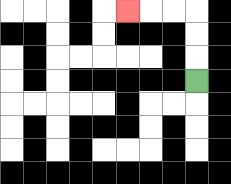{'start': '[8, 3]', 'end': '[5, 0]', 'path_directions': 'U,U,U,L,L,L', 'path_coordinates': '[[8, 3], [8, 2], [8, 1], [8, 0], [7, 0], [6, 0], [5, 0]]'}